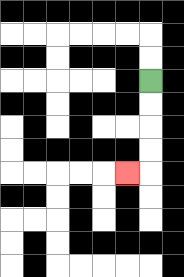{'start': '[6, 3]', 'end': '[5, 7]', 'path_directions': 'D,D,D,D,L', 'path_coordinates': '[[6, 3], [6, 4], [6, 5], [6, 6], [6, 7], [5, 7]]'}